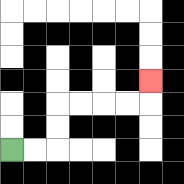{'start': '[0, 6]', 'end': '[6, 3]', 'path_directions': 'R,R,U,U,R,R,R,R,U', 'path_coordinates': '[[0, 6], [1, 6], [2, 6], [2, 5], [2, 4], [3, 4], [4, 4], [5, 4], [6, 4], [6, 3]]'}